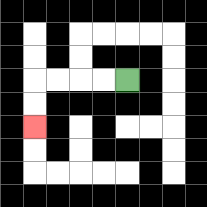{'start': '[5, 3]', 'end': '[1, 5]', 'path_directions': 'L,L,L,L,D,D', 'path_coordinates': '[[5, 3], [4, 3], [3, 3], [2, 3], [1, 3], [1, 4], [1, 5]]'}